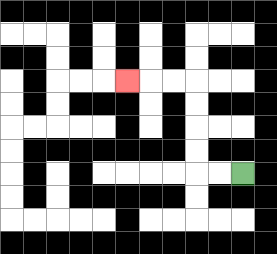{'start': '[10, 7]', 'end': '[5, 3]', 'path_directions': 'L,L,U,U,U,U,L,L,L', 'path_coordinates': '[[10, 7], [9, 7], [8, 7], [8, 6], [8, 5], [8, 4], [8, 3], [7, 3], [6, 3], [5, 3]]'}